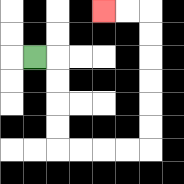{'start': '[1, 2]', 'end': '[4, 0]', 'path_directions': 'R,D,D,D,D,R,R,R,R,U,U,U,U,U,U,L,L', 'path_coordinates': '[[1, 2], [2, 2], [2, 3], [2, 4], [2, 5], [2, 6], [3, 6], [4, 6], [5, 6], [6, 6], [6, 5], [6, 4], [6, 3], [6, 2], [6, 1], [6, 0], [5, 0], [4, 0]]'}